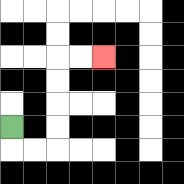{'start': '[0, 5]', 'end': '[4, 2]', 'path_directions': 'D,R,R,U,U,U,U,R,R', 'path_coordinates': '[[0, 5], [0, 6], [1, 6], [2, 6], [2, 5], [2, 4], [2, 3], [2, 2], [3, 2], [4, 2]]'}